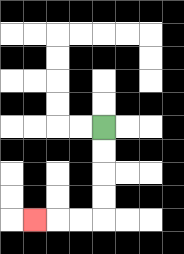{'start': '[4, 5]', 'end': '[1, 9]', 'path_directions': 'D,D,D,D,L,L,L', 'path_coordinates': '[[4, 5], [4, 6], [4, 7], [4, 8], [4, 9], [3, 9], [2, 9], [1, 9]]'}